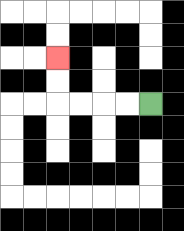{'start': '[6, 4]', 'end': '[2, 2]', 'path_directions': 'L,L,L,L,U,U', 'path_coordinates': '[[6, 4], [5, 4], [4, 4], [3, 4], [2, 4], [2, 3], [2, 2]]'}